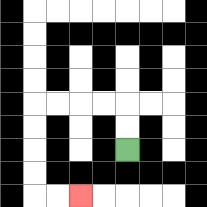{'start': '[5, 6]', 'end': '[3, 8]', 'path_directions': 'U,U,L,L,L,L,D,D,D,D,R,R', 'path_coordinates': '[[5, 6], [5, 5], [5, 4], [4, 4], [3, 4], [2, 4], [1, 4], [1, 5], [1, 6], [1, 7], [1, 8], [2, 8], [3, 8]]'}